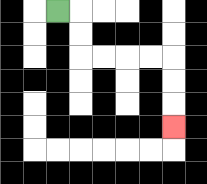{'start': '[2, 0]', 'end': '[7, 5]', 'path_directions': 'R,D,D,R,R,R,R,D,D,D', 'path_coordinates': '[[2, 0], [3, 0], [3, 1], [3, 2], [4, 2], [5, 2], [6, 2], [7, 2], [7, 3], [7, 4], [7, 5]]'}